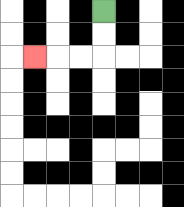{'start': '[4, 0]', 'end': '[1, 2]', 'path_directions': 'D,D,L,L,L', 'path_coordinates': '[[4, 0], [4, 1], [4, 2], [3, 2], [2, 2], [1, 2]]'}